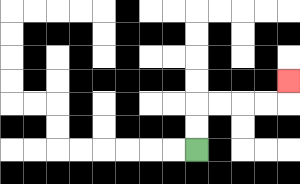{'start': '[8, 6]', 'end': '[12, 3]', 'path_directions': 'U,U,R,R,R,R,U', 'path_coordinates': '[[8, 6], [8, 5], [8, 4], [9, 4], [10, 4], [11, 4], [12, 4], [12, 3]]'}